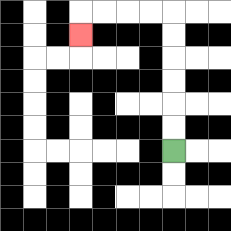{'start': '[7, 6]', 'end': '[3, 1]', 'path_directions': 'U,U,U,U,U,U,L,L,L,L,D', 'path_coordinates': '[[7, 6], [7, 5], [7, 4], [7, 3], [7, 2], [7, 1], [7, 0], [6, 0], [5, 0], [4, 0], [3, 0], [3, 1]]'}